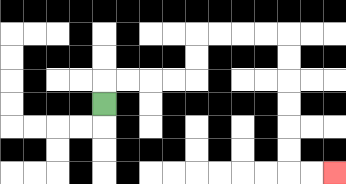{'start': '[4, 4]', 'end': '[14, 7]', 'path_directions': 'U,R,R,R,R,U,U,R,R,R,R,D,D,D,D,D,D,R,R', 'path_coordinates': '[[4, 4], [4, 3], [5, 3], [6, 3], [7, 3], [8, 3], [8, 2], [8, 1], [9, 1], [10, 1], [11, 1], [12, 1], [12, 2], [12, 3], [12, 4], [12, 5], [12, 6], [12, 7], [13, 7], [14, 7]]'}